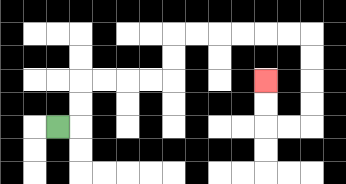{'start': '[2, 5]', 'end': '[11, 3]', 'path_directions': 'R,U,U,R,R,R,R,U,U,R,R,R,R,R,R,D,D,D,D,L,L,U,U', 'path_coordinates': '[[2, 5], [3, 5], [3, 4], [3, 3], [4, 3], [5, 3], [6, 3], [7, 3], [7, 2], [7, 1], [8, 1], [9, 1], [10, 1], [11, 1], [12, 1], [13, 1], [13, 2], [13, 3], [13, 4], [13, 5], [12, 5], [11, 5], [11, 4], [11, 3]]'}